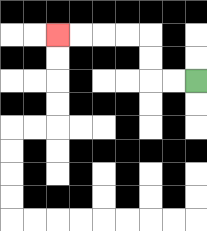{'start': '[8, 3]', 'end': '[2, 1]', 'path_directions': 'L,L,U,U,L,L,L,L', 'path_coordinates': '[[8, 3], [7, 3], [6, 3], [6, 2], [6, 1], [5, 1], [4, 1], [3, 1], [2, 1]]'}